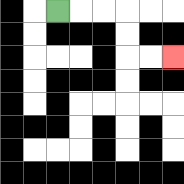{'start': '[2, 0]', 'end': '[7, 2]', 'path_directions': 'R,R,R,D,D,R,R', 'path_coordinates': '[[2, 0], [3, 0], [4, 0], [5, 0], [5, 1], [5, 2], [6, 2], [7, 2]]'}